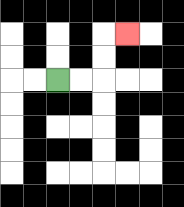{'start': '[2, 3]', 'end': '[5, 1]', 'path_directions': 'R,R,U,U,R', 'path_coordinates': '[[2, 3], [3, 3], [4, 3], [4, 2], [4, 1], [5, 1]]'}